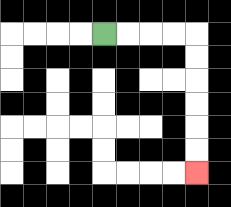{'start': '[4, 1]', 'end': '[8, 7]', 'path_directions': 'R,R,R,R,D,D,D,D,D,D', 'path_coordinates': '[[4, 1], [5, 1], [6, 1], [7, 1], [8, 1], [8, 2], [8, 3], [8, 4], [8, 5], [8, 6], [8, 7]]'}